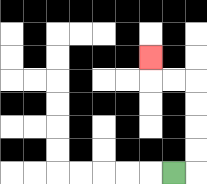{'start': '[7, 7]', 'end': '[6, 2]', 'path_directions': 'R,U,U,U,U,L,L,U', 'path_coordinates': '[[7, 7], [8, 7], [8, 6], [8, 5], [8, 4], [8, 3], [7, 3], [6, 3], [6, 2]]'}